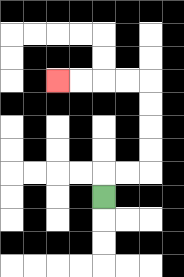{'start': '[4, 8]', 'end': '[2, 3]', 'path_directions': 'U,R,R,U,U,U,U,L,L,L,L', 'path_coordinates': '[[4, 8], [4, 7], [5, 7], [6, 7], [6, 6], [6, 5], [6, 4], [6, 3], [5, 3], [4, 3], [3, 3], [2, 3]]'}